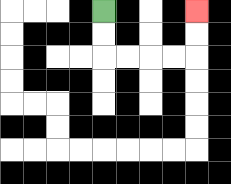{'start': '[4, 0]', 'end': '[8, 0]', 'path_directions': 'D,D,R,R,R,R,U,U', 'path_coordinates': '[[4, 0], [4, 1], [4, 2], [5, 2], [6, 2], [7, 2], [8, 2], [8, 1], [8, 0]]'}